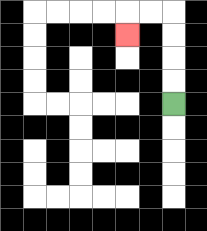{'start': '[7, 4]', 'end': '[5, 1]', 'path_directions': 'U,U,U,U,L,L,D', 'path_coordinates': '[[7, 4], [7, 3], [7, 2], [7, 1], [7, 0], [6, 0], [5, 0], [5, 1]]'}